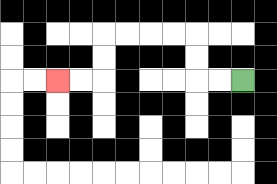{'start': '[10, 3]', 'end': '[2, 3]', 'path_directions': 'L,L,U,U,L,L,L,L,D,D,L,L', 'path_coordinates': '[[10, 3], [9, 3], [8, 3], [8, 2], [8, 1], [7, 1], [6, 1], [5, 1], [4, 1], [4, 2], [4, 3], [3, 3], [2, 3]]'}